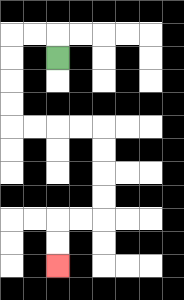{'start': '[2, 2]', 'end': '[2, 11]', 'path_directions': 'U,L,L,D,D,D,D,R,R,R,R,D,D,D,D,L,L,D,D', 'path_coordinates': '[[2, 2], [2, 1], [1, 1], [0, 1], [0, 2], [0, 3], [0, 4], [0, 5], [1, 5], [2, 5], [3, 5], [4, 5], [4, 6], [4, 7], [4, 8], [4, 9], [3, 9], [2, 9], [2, 10], [2, 11]]'}